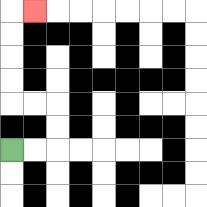{'start': '[0, 6]', 'end': '[1, 0]', 'path_directions': 'R,R,U,U,L,L,U,U,U,U,R', 'path_coordinates': '[[0, 6], [1, 6], [2, 6], [2, 5], [2, 4], [1, 4], [0, 4], [0, 3], [0, 2], [0, 1], [0, 0], [1, 0]]'}